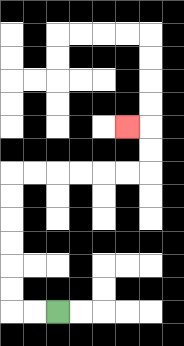{'start': '[2, 13]', 'end': '[5, 5]', 'path_directions': 'L,L,U,U,U,U,U,U,R,R,R,R,R,R,U,U,L', 'path_coordinates': '[[2, 13], [1, 13], [0, 13], [0, 12], [0, 11], [0, 10], [0, 9], [0, 8], [0, 7], [1, 7], [2, 7], [3, 7], [4, 7], [5, 7], [6, 7], [6, 6], [6, 5], [5, 5]]'}